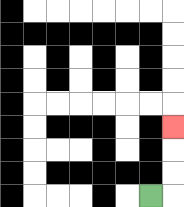{'start': '[6, 8]', 'end': '[7, 5]', 'path_directions': 'R,U,U,U', 'path_coordinates': '[[6, 8], [7, 8], [7, 7], [7, 6], [7, 5]]'}